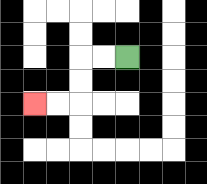{'start': '[5, 2]', 'end': '[1, 4]', 'path_directions': 'L,L,D,D,L,L', 'path_coordinates': '[[5, 2], [4, 2], [3, 2], [3, 3], [3, 4], [2, 4], [1, 4]]'}